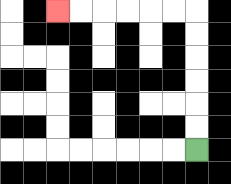{'start': '[8, 6]', 'end': '[2, 0]', 'path_directions': 'U,U,U,U,U,U,L,L,L,L,L,L', 'path_coordinates': '[[8, 6], [8, 5], [8, 4], [8, 3], [8, 2], [8, 1], [8, 0], [7, 0], [6, 0], [5, 0], [4, 0], [3, 0], [2, 0]]'}